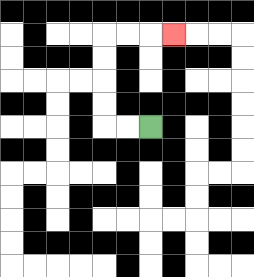{'start': '[6, 5]', 'end': '[7, 1]', 'path_directions': 'L,L,U,U,U,U,R,R,R', 'path_coordinates': '[[6, 5], [5, 5], [4, 5], [4, 4], [4, 3], [4, 2], [4, 1], [5, 1], [6, 1], [7, 1]]'}